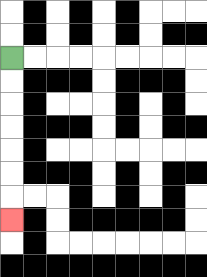{'start': '[0, 2]', 'end': '[0, 9]', 'path_directions': 'D,D,D,D,D,D,D', 'path_coordinates': '[[0, 2], [0, 3], [0, 4], [0, 5], [0, 6], [0, 7], [0, 8], [0, 9]]'}